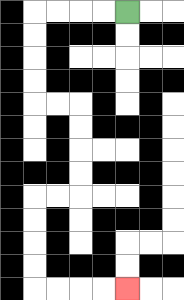{'start': '[5, 0]', 'end': '[5, 12]', 'path_directions': 'L,L,L,L,D,D,D,D,R,R,D,D,D,D,L,L,D,D,D,D,R,R,R,R', 'path_coordinates': '[[5, 0], [4, 0], [3, 0], [2, 0], [1, 0], [1, 1], [1, 2], [1, 3], [1, 4], [2, 4], [3, 4], [3, 5], [3, 6], [3, 7], [3, 8], [2, 8], [1, 8], [1, 9], [1, 10], [1, 11], [1, 12], [2, 12], [3, 12], [4, 12], [5, 12]]'}